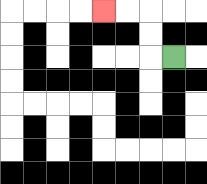{'start': '[7, 2]', 'end': '[4, 0]', 'path_directions': 'L,U,U,L,L', 'path_coordinates': '[[7, 2], [6, 2], [6, 1], [6, 0], [5, 0], [4, 0]]'}